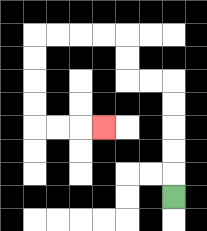{'start': '[7, 8]', 'end': '[4, 5]', 'path_directions': 'U,U,U,U,U,L,L,U,U,L,L,L,L,D,D,D,D,R,R,R', 'path_coordinates': '[[7, 8], [7, 7], [7, 6], [7, 5], [7, 4], [7, 3], [6, 3], [5, 3], [5, 2], [5, 1], [4, 1], [3, 1], [2, 1], [1, 1], [1, 2], [1, 3], [1, 4], [1, 5], [2, 5], [3, 5], [4, 5]]'}